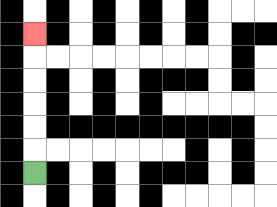{'start': '[1, 7]', 'end': '[1, 1]', 'path_directions': 'U,U,U,U,U,U', 'path_coordinates': '[[1, 7], [1, 6], [1, 5], [1, 4], [1, 3], [1, 2], [1, 1]]'}